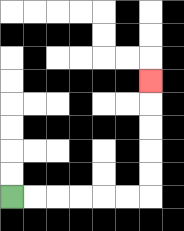{'start': '[0, 8]', 'end': '[6, 3]', 'path_directions': 'R,R,R,R,R,R,U,U,U,U,U', 'path_coordinates': '[[0, 8], [1, 8], [2, 8], [3, 8], [4, 8], [5, 8], [6, 8], [6, 7], [6, 6], [6, 5], [6, 4], [6, 3]]'}